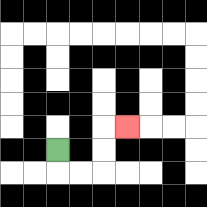{'start': '[2, 6]', 'end': '[5, 5]', 'path_directions': 'D,R,R,U,U,R', 'path_coordinates': '[[2, 6], [2, 7], [3, 7], [4, 7], [4, 6], [4, 5], [5, 5]]'}